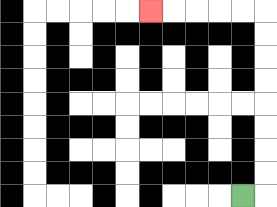{'start': '[10, 8]', 'end': '[6, 0]', 'path_directions': 'R,U,U,U,U,U,U,U,U,L,L,L,L,L', 'path_coordinates': '[[10, 8], [11, 8], [11, 7], [11, 6], [11, 5], [11, 4], [11, 3], [11, 2], [11, 1], [11, 0], [10, 0], [9, 0], [8, 0], [7, 0], [6, 0]]'}